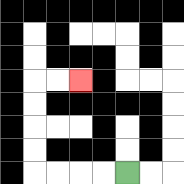{'start': '[5, 7]', 'end': '[3, 3]', 'path_directions': 'L,L,L,L,U,U,U,U,R,R', 'path_coordinates': '[[5, 7], [4, 7], [3, 7], [2, 7], [1, 7], [1, 6], [1, 5], [1, 4], [1, 3], [2, 3], [3, 3]]'}